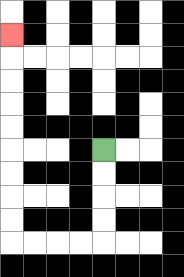{'start': '[4, 6]', 'end': '[0, 1]', 'path_directions': 'D,D,D,D,L,L,L,L,U,U,U,U,U,U,U,U,U', 'path_coordinates': '[[4, 6], [4, 7], [4, 8], [4, 9], [4, 10], [3, 10], [2, 10], [1, 10], [0, 10], [0, 9], [0, 8], [0, 7], [0, 6], [0, 5], [0, 4], [0, 3], [0, 2], [0, 1]]'}